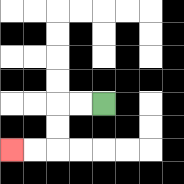{'start': '[4, 4]', 'end': '[0, 6]', 'path_directions': 'L,L,D,D,L,L', 'path_coordinates': '[[4, 4], [3, 4], [2, 4], [2, 5], [2, 6], [1, 6], [0, 6]]'}